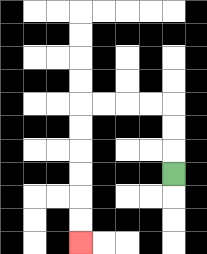{'start': '[7, 7]', 'end': '[3, 10]', 'path_directions': 'U,U,U,L,L,L,L,D,D,D,D,D,D', 'path_coordinates': '[[7, 7], [7, 6], [7, 5], [7, 4], [6, 4], [5, 4], [4, 4], [3, 4], [3, 5], [3, 6], [3, 7], [3, 8], [3, 9], [3, 10]]'}